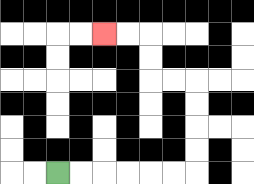{'start': '[2, 7]', 'end': '[4, 1]', 'path_directions': 'R,R,R,R,R,R,U,U,U,U,L,L,U,U,L,L', 'path_coordinates': '[[2, 7], [3, 7], [4, 7], [5, 7], [6, 7], [7, 7], [8, 7], [8, 6], [8, 5], [8, 4], [8, 3], [7, 3], [6, 3], [6, 2], [6, 1], [5, 1], [4, 1]]'}